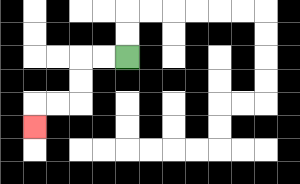{'start': '[5, 2]', 'end': '[1, 5]', 'path_directions': 'L,L,D,D,L,L,D', 'path_coordinates': '[[5, 2], [4, 2], [3, 2], [3, 3], [3, 4], [2, 4], [1, 4], [1, 5]]'}